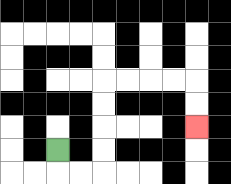{'start': '[2, 6]', 'end': '[8, 5]', 'path_directions': 'D,R,R,U,U,U,U,R,R,R,R,D,D', 'path_coordinates': '[[2, 6], [2, 7], [3, 7], [4, 7], [4, 6], [4, 5], [4, 4], [4, 3], [5, 3], [6, 3], [7, 3], [8, 3], [8, 4], [8, 5]]'}